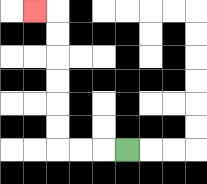{'start': '[5, 6]', 'end': '[1, 0]', 'path_directions': 'L,L,L,U,U,U,U,U,U,L', 'path_coordinates': '[[5, 6], [4, 6], [3, 6], [2, 6], [2, 5], [2, 4], [2, 3], [2, 2], [2, 1], [2, 0], [1, 0]]'}